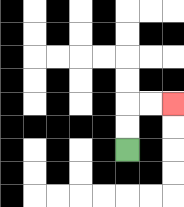{'start': '[5, 6]', 'end': '[7, 4]', 'path_directions': 'U,U,R,R', 'path_coordinates': '[[5, 6], [5, 5], [5, 4], [6, 4], [7, 4]]'}